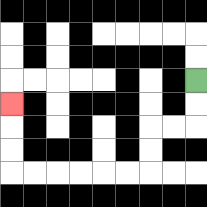{'start': '[8, 3]', 'end': '[0, 4]', 'path_directions': 'D,D,L,L,D,D,L,L,L,L,L,L,U,U,U', 'path_coordinates': '[[8, 3], [8, 4], [8, 5], [7, 5], [6, 5], [6, 6], [6, 7], [5, 7], [4, 7], [3, 7], [2, 7], [1, 7], [0, 7], [0, 6], [0, 5], [0, 4]]'}